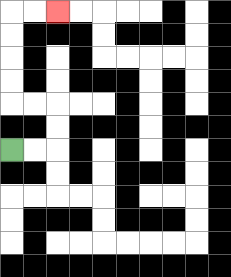{'start': '[0, 6]', 'end': '[2, 0]', 'path_directions': 'R,R,U,U,L,L,U,U,U,U,R,R', 'path_coordinates': '[[0, 6], [1, 6], [2, 6], [2, 5], [2, 4], [1, 4], [0, 4], [0, 3], [0, 2], [0, 1], [0, 0], [1, 0], [2, 0]]'}